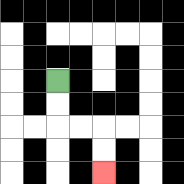{'start': '[2, 3]', 'end': '[4, 7]', 'path_directions': 'D,D,R,R,D,D', 'path_coordinates': '[[2, 3], [2, 4], [2, 5], [3, 5], [4, 5], [4, 6], [4, 7]]'}